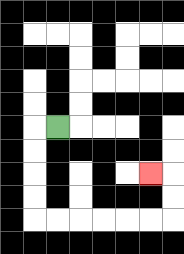{'start': '[2, 5]', 'end': '[6, 7]', 'path_directions': 'L,D,D,D,D,R,R,R,R,R,R,U,U,L', 'path_coordinates': '[[2, 5], [1, 5], [1, 6], [1, 7], [1, 8], [1, 9], [2, 9], [3, 9], [4, 9], [5, 9], [6, 9], [7, 9], [7, 8], [7, 7], [6, 7]]'}